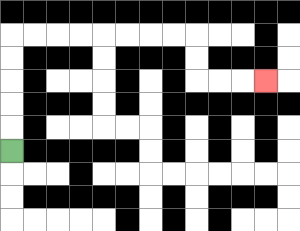{'start': '[0, 6]', 'end': '[11, 3]', 'path_directions': 'U,U,U,U,U,R,R,R,R,R,R,R,R,D,D,R,R,R', 'path_coordinates': '[[0, 6], [0, 5], [0, 4], [0, 3], [0, 2], [0, 1], [1, 1], [2, 1], [3, 1], [4, 1], [5, 1], [6, 1], [7, 1], [8, 1], [8, 2], [8, 3], [9, 3], [10, 3], [11, 3]]'}